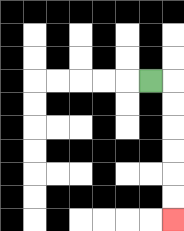{'start': '[6, 3]', 'end': '[7, 9]', 'path_directions': 'R,D,D,D,D,D,D', 'path_coordinates': '[[6, 3], [7, 3], [7, 4], [7, 5], [7, 6], [7, 7], [7, 8], [7, 9]]'}